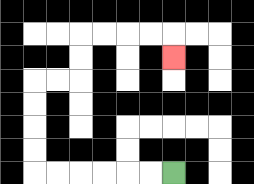{'start': '[7, 7]', 'end': '[7, 2]', 'path_directions': 'L,L,L,L,L,L,U,U,U,U,R,R,U,U,R,R,R,R,D', 'path_coordinates': '[[7, 7], [6, 7], [5, 7], [4, 7], [3, 7], [2, 7], [1, 7], [1, 6], [1, 5], [1, 4], [1, 3], [2, 3], [3, 3], [3, 2], [3, 1], [4, 1], [5, 1], [6, 1], [7, 1], [7, 2]]'}